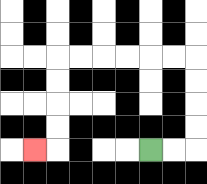{'start': '[6, 6]', 'end': '[1, 6]', 'path_directions': 'R,R,U,U,U,U,L,L,L,L,L,L,D,D,D,D,L', 'path_coordinates': '[[6, 6], [7, 6], [8, 6], [8, 5], [8, 4], [8, 3], [8, 2], [7, 2], [6, 2], [5, 2], [4, 2], [3, 2], [2, 2], [2, 3], [2, 4], [2, 5], [2, 6], [1, 6]]'}